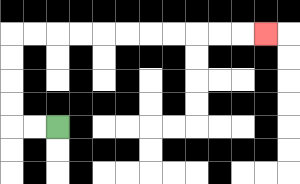{'start': '[2, 5]', 'end': '[11, 1]', 'path_directions': 'L,L,U,U,U,U,R,R,R,R,R,R,R,R,R,R,R', 'path_coordinates': '[[2, 5], [1, 5], [0, 5], [0, 4], [0, 3], [0, 2], [0, 1], [1, 1], [2, 1], [3, 1], [4, 1], [5, 1], [6, 1], [7, 1], [8, 1], [9, 1], [10, 1], [11, 1]]'}